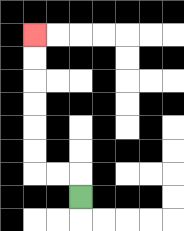{'start': '[3, 8]', 'end': '[1, 1]', 'path_directions': 'U,L,L,U,U,U,U,U,U', 'path_coordinates': '[[3, 8], [3, 7], [2, 7], [1, 7], [1, 6], [1, 5], [1, 4], [1, 3], [1, 2], [1, 1]]'}